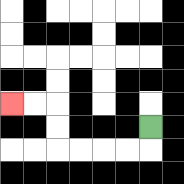{'start': '[6, 5]', 'end': '[0, 4]', 'path_directions': 'D,L,L,L,L,U,U,L,L', 'path_coordinates': '[[6, 5], [6, 6], [5, 6], [4, 6], [3, 6], [2, 6], [2, 5], [2, 4], [1, 4], [0, 4]]'}